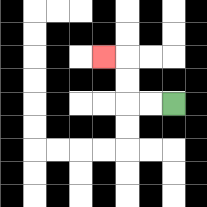{'start': '[7, 4]', 'end': '[4, 2]', 'path_directions': 'L,L,U,U,L', 'path_coordinates': '[[7, 4], [6, 4], [5, 4], [5, 3], [5, 2], [4, 2]]'}